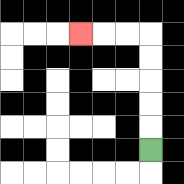{'start': '[6, 6]', 'end': '[3, 1]', 'path_directions': 'U,U,U,U,U,L,L,L', 'path_coordinates': '[[6, 6], [6, 5], [6, 4], [6, 3], [6, 2], [6, 1], [5, 1], [4, 1], [3, 1]]'}